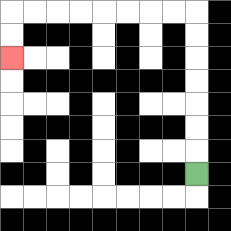{'start': '[8, 7]', 'end': '[0, 2]', 'path_directions': 'U,U,U,U,U,U,U,L,L,L,L,L,L,L,L,D,D', 'path_coordinates': '[[8, 7], [8, 6], [8, 5], [8, 4], [8, 3], [8, 2], [8, 1], [8, 0], [7, 0], [6, 0], [5, 0], [4, 0], [3, 0], [2, 0], [1, 0], [0, 0], [0, 1], [0, 2]]'}